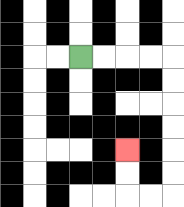{'start': '[3, 2]', 'end': '[5, 6]', 'path_directions': 'R,R,R,R,D,D,D,D,D,D,L,L,U,U', 'path_coordinates': '[[3, 2], [4, 2], [5, 2], [6, 2], [7, 2], [7, 3], [7, 4], [7, 5], [7, 6], [7, 7], [7, 8], [6, 8], [5, 8], [5, 7], [5, 6]]'}